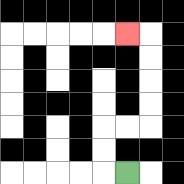{'start': '[5, 7]', 'end': '[5, 1]', 'path_directions': 'L,U,U,R,R,U,U,U,U,L', 'path_coordinates': '[[5, 7], [4, 7], [4, 6], [4, 5], [5, 5], [6, 5], [6, 4], [6, 3], [6, 2], [6, 1], [5, 1]]'}